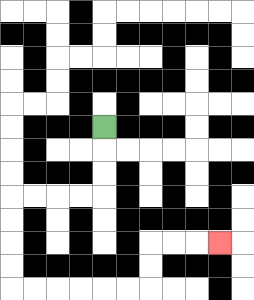{'start': '[4, 5]', 'end': '[9, 10]', 'path_directions': 'D,D,D,L,L,L,L,D,D,D,D,R,R,R,R,R,R,U,U,R,R,R', 'path_coordinates': '[[4, 5], [4, 6], [4, 7], [4, 8], [3, 8], [2, 8], [1, 8], [0, 8], [0, 9], [0, 10], [0, 11], [0, 12], [1, 12], [2, 12], [3, 12], [4, 12], [5, 12], [6, 12], [6, 11], [6, 10], [7, 10], [8, 10], [9, 10]]'}